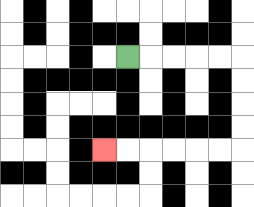{'start': '[5, 2]', 'end': '[4, 6]', 'path_directions': 'R,R,R,R,R,D,D,D,D,L,L,L,L,L,L', 'path_coordinates': '[[5, 2], [6, 2], [7, 2], [8, 2], [9, 2], [10, 2], [10, 3], [10, 4], [10, 5], [10, 6], [9, 6], [8, 6], [7, 6], [6, 6], [5, 6], [4, 6]]'}